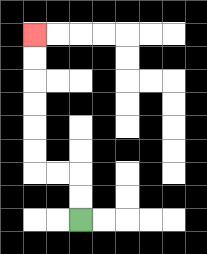{'start': '[3, 9]', 'end': '[1, 1]', 'path_directions': 'U,U,L,L,U,U,U,U,U,U', 'path_coordinates': '[[3, 9], [3, 8], [3, 7], [2, 7], [1, 7], [1, 6], [1, 5], [1, 4], [1, 3], [1, 2], [1, 1]]'}